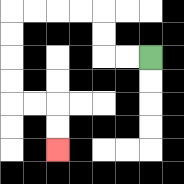{'start': '[6, 2]', 'end': '[2, 6]', 'path_directions': 'L,L,U,U,L,L,L,L,D,D,D,D,R,R,D,D', 'path_coordinates': '[[6, 2], [5, 2], [4, 2], [4, 1], [4, 0], [3, 0], [2, 0], [1, 0], [0, 0], [0, 1], [0, 2], [0, 3], [0, 4], [1, 4], [2, 4], [2, 5], [2, 6]]'}